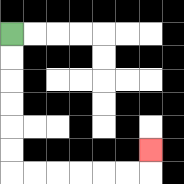{'start': '[0, 1]', 'end': '[6, 6]', 'path_directions': 'D,D,D,D,D,D,R,R,R,R,R,R,U', 'path_coordinates': '[[0, 1], [0, 2], [0, 3], [0, 4], [0, 5], [0, 6], [0, 7], [1, 7], [2, 7], [3, 7], [4, 7], [5, 7], [6, 7], [6, 6]]'}